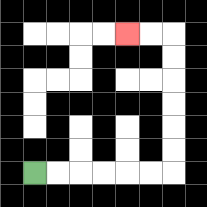{'start': '[1, 7]', 'end': '[5, 1]', 'path_directions': 'R,R,R,R,R,R,U,U,U,U,U,U,L,L', 'path_coordinates': '[[1, 7], [2, 7], [3, 7], [4, 7], [5, 7], [6, 7], [7, 7], [7, 6], [7, 5], [7, 4], [7, 3], [7, 2], [7, 1], [6, 1], [5, 1]]'}